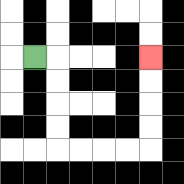{'start': '[1, 2]', 'end': '[6, 2]', 'path_directions': 'R,D,D,D,D,R,R,R,R,U,U,U,U', 'path_coordinates': '[[1, 2], [2, 2], [2, 3], [2, 4], [2, 5], [2, 6], [3, 6], [4, 6], [5, 6], [6, 6], [6, 5], [6, 4], [6, 3], [6, 2]]'}